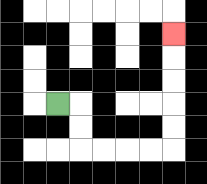{'start': '[2, 4]', 'end': '[7, 1]', 'path_directions': 'R,D,D,R,R,R,R,U,U,U,U,U', 'path_coordinates': '[[2, 4], [3, 4], [3, 5], [3, 6], [4, 6], [5, 6], [6, 6], [7, 6], [7, 5], [7, 4], [7, 3], [7, 2], [7, 1]]'}